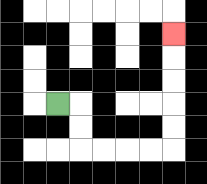{'start': '[2, 4]', 'end': '[7, 1]', 'path_directions': 'R,D,D,R,R,R,R,U,U,U,U,U', 'path_coordinates': '[[2, 4], [3, 4], [3, 5], [3, 6], [4, 6], [5, 6], [6, 6], [7, 6], [7, 5], [7, 4], [7, 3], [7, 2], [7, 1]]'}